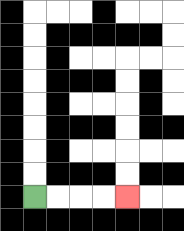{'start': '[1, 8]', 'end': '[5, 8]', 'path_directions': 'R,R,R,R', 'path_coordinates': '[[1, 8], [2, 8], [3, 8], [4, 8], [5, 8]]'}